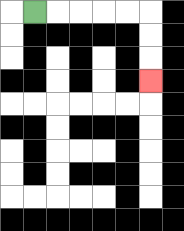{'start': '[1, 0]', 'end': '[6, 3]', 'path_directions': 'R,R,R,R,R,D,D,D', 'path_coordinates': '[[1, 0], [2, 0], [3, 0], [4, 0], [5, 0], [6, 0], [6, 1], [6, 2], [6, 3]]'}